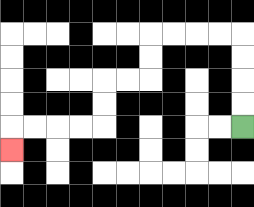{'start': '[10, 5]', 'end': '[0, 6]', 'path_directions': 'U,U,U,U,L,L,L,L,D,D,L,L,D,D,L,L,L,L,D', 'path_coordinates': '[[10, 5], [10, 4], [10, 3], [10, 2], [10, 1], [9, 1], [8, 1], [7, 1], [6, 1], [6, 2], [6, 3], [5, 3], [4, 3], [4, 4], [4, 5], [3, 5], [2, 5], [1, 5], [0, 5], [0, 6]]'}